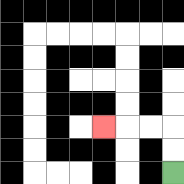{'start': '[7, 7]', 'end': '[4, 5]', 'path_directions': 'U,U,L,L,L', 'path_coordinates': '[[7, 7], [7, 6], [7, 5], [6, 5], [5, 5], [4, 5]]'}